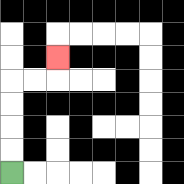{'start': '[0, 7]', 'end': '[2, 2]', 'path_directions': 'U,U,U,U,R,R,U', 'path_coordinates': '[[0, 7], [0, 6], [0, 5], [0, 4], [0, 3], [1, 3], [2, 3], [2, 2]]'}